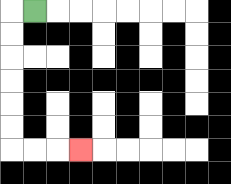{'start': '[1, 0]', 'end': '[3, 6]', 'path_directions': 'L,D,D,D,D,D,D,R,R,R', 'path_coordinates': '[[1, 0], [0, 0], [0, 1], [0, 2], [0, 3], [0, 4], [0, 5], [0, 6], [1, 6], [2, 6], [3, 6]]'}